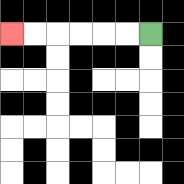{'start': '[6, 1]', 'end': '[0, 1]', 'path_directions': 'L,L,L,L,L,L', 'path_coordinates': '[[6, 1], [5, 1], [4, 1], [3, 1], [2, 1], [1, 1], [0, 1]]'}